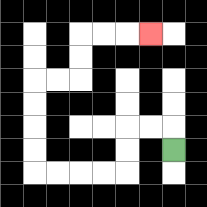{'start': '[7, 6]', 'end': '[6, 1]', 'path_directions': 'U,L,L,D,D,L,L,L,L,U,U,U,U,R,R,U,U,R,R,R', 'path_coordinates': '[[7, 6], [7, 5], [6, 5], [5, 5], [5, 6], [5, 7], [4, 7], [3, 7], [2, 7], [1, 7], [1, 6], [1, 5], [1, 4], [1, 3], [2, 3], [3, 3], [3, 2], [3, 1], [4, 1], [5, 1], [6, 1]]'}